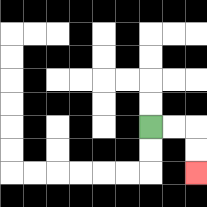{'start': '[6, 5]', 'end': '[8, 7]', 'path_directions': 'R,R,D,D', 'path_coordinates': '[[6, 5], [7, 5], [8, 5], [8, 6], [8, 7]]'}